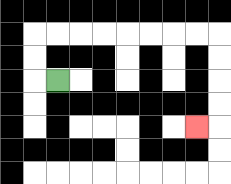{'start': '[2, 3]', 'end': '[8, 5]', 'path_directions': 'L,U,U,R,R,R,R,R,R,R,R,D,D,D,D,L', 'path_coordinates': '[[2, 3], [1, 3], [1, 2], [1, 1], [2, 1], [3, 1], [4, 1], [5, 1], [6, 1], [7, 1], [8, 1], [9, 1], [9, 2], [9, 3], [9, 4], [9, 5], [8, 5]]'}